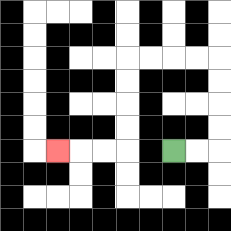{'start': '[7, 6]', 'end': '[2, 6]', 'path_directions': 'R,R,U,U,U,U,L,L,L,L,D,D,D,D,L,L,L', 'path_coordinates': '[[7, 6], [8, 6], [9, 6], [9, 5], [9, 4], [9, 3], [9, 2], [8, 2], [7, 2], [6, 2], [5, 2], [5, 3], [5, 4], [5, 5], [5, 6], [4, 6], [3, 6], [2, 6]]'}